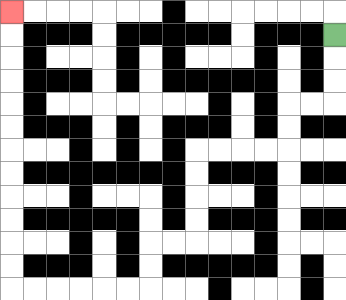{'start': '[14, 1]', 'end': '[0, 0]', 'path_directions': 'D,D,D,L,L,D,D,L,L,L,L,D,D,D,D,L,L,D,D,L,L,L,L,L,L,U,U,U,U,U,U,U,U,U,U,U,U', 'path_coordinates': '[[14, 1], [14, 2], [14, 3], [14, 4], [13, 4], [12, 4], [12, 5], [12, 6], [11, 6], [10, 6], [9, 6], [8, 6], [8, 7], [8, 8], [8, 9], [8, 10], [7, 10], [6, 10], [6, 11], [6, 12], [5, 12], [4, 12], [3, 12], [2, 12], [1, 12], [0, 12], [0, 11], [0, 10], [0, 9], [0, 8], [0, 7], [0, 6], [0, 5], [0, 4], [0, 3], [0, 2], [0, 1], [0, 0]]'}